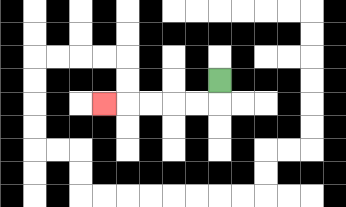{'start': '[9, 3]', 'end': '[4, 4]', 'path_directions': 'D,L,L,L,L,L', 'path_coordinates': '[[9, 3], [9, 4], [8, 4], [7, 4], [6, 4], [5, 4], [4, 4]]'}